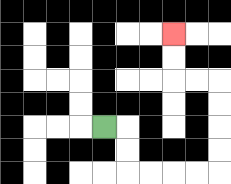{'start': '[4, 5]', 'end': '[7, 1]', 'path_directions': 'R,D,D,R,R,R,R,U,U,U,U,L,L,U,U', 'path_coordinates': '[[4, 5], [5, 5], [5, 6], [5, 7], [6, 7], [7, 7], [8, 7], [9, 7], [9, 6], [9, 5], [9, 4], [9, 3], [8, 3], [7, 3], [7, 2], [7, 1]]'}